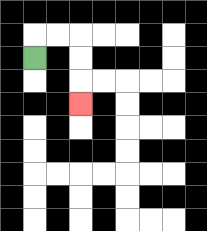{'start': '[1, 2]', 'end': '[3, 4]', 'path_directions': 'U,R,R,D,D,D', 'path_coordinates': '[[1, 2], [1, 1], [2, 1], [3, 1], [3, 2], [3, 3], [3, 4]]'}